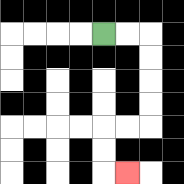{'start': '[4, 1]', 'end': '[5, 7]', 'path_directions': 'R,R,D,D,D,D,L,L,D,D,R', 'path_coordinates': '[[4, 1], [5, 1], [6, 1], [6, 2], [6, 3], [6, 4], [6, 5], [5, 5], [4, 5], [4, 6], [4, 7], [5, 7]]'}